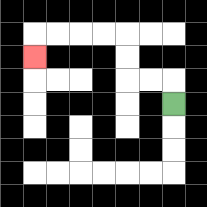{'start': '[7, 4]', 'end': '[1, 2]', 'path_directions': 'U,L,L,U,U,L,L,L,L,D', 'path_coordinates': '[[7, 4], [7, 3], [6, 3], [5, 3], [5, 2], [5, 1], [4, 1], [3, 1], [2, 1], [1, 1], [1, 2]]'}